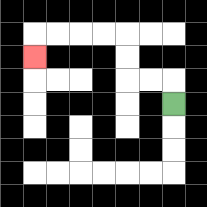{'start': '[7, 4]', 'end': '[1, 2]', 'path_directions': 'U,L,L,U,U,L,L,L,L,D', 'path_coordinates': '[[7, 4], [7, 3], [6, 3], [5, 3], [5, 2], [5, 1], [4, 1], [3, 1], [2, 1], [1, 1], [1, 2]]'}